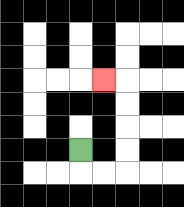{'start': '[3, 6]', 'end': '[4, 3]', 'path_directions': 'D,R,R,U,U,U,U,L', 'path_coordinates': '[[3, 6], [3, 7], [4, 7], [5, 7], [5, 6], [5, 5], [5, 4], [5, 3], [4, 3]]'}